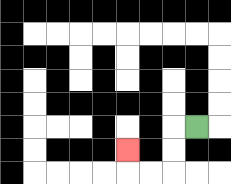{'start': '[8, 5]', 'end': '[5, 6]', 'path_directions': 'L,D,D,L,L,U', 'path_coordinates': '[[8, 5], [7, 5], [7, 6], [7, 7], [6, 7], [5, 7], [5, 6]]'}